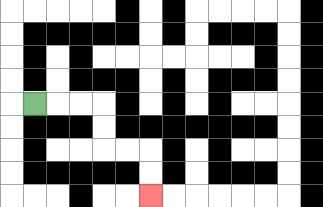{'start': '[1, 4]', 'end': '[6, 8]', 'path_directions': 'R,R,R,D,D,R,R,D,D', 'path_coordinates': '[[1, 4], [2, 4], [3, 4], [4, 4], [4, 5], [4, 6], [5, 6], [6, 6], [6, 7], [6, 8]]'}